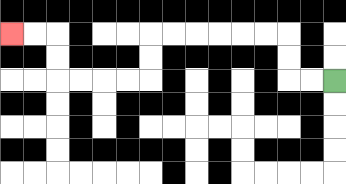{'start': '[14, 3]', 'end': '[0, 1]', 'path_directions': 'L,L,U,U,L,L,L,L,L,L,D,D,L,L,L,L,U,U,L,L', 'path_coordinates': '[[14, 3], [13, 3], [12, 3], [12, 2], [12, 1], [11, 1], [10, 1], [9, 1], [8, 1], [7, 1], [6, 1], [6, 2], [6, 3], [5, 3], [4, 3], [3, 3], [2, 3], [2, 2], [2, 1], [1, 1], [0, 1]]'}